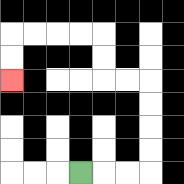{'start': '[3, 7]', 'end': '[0, 3]', 'path_directions': 'R,R,R,U,U,U,U,L,L,U,U,L,L,L,L,D,D', 'path_coordinates': '[[3, 7], [4, 7], [5, 7], [6, 7], [6, 6], [6, 5], [6, 4], [6, 3], [5, 3], [4, 3], [4, 2], [4, 1], [3, 1], [2, 1], [1, 1], [0, 1], [0, 2], [0, 3]]'}